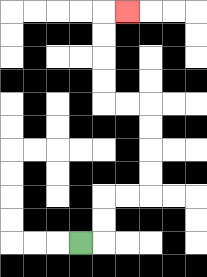{'start': '[3, 10]', 'end': '[5, 0]', 'path_directions': 'R,U,U,R,R,U,U,U,U,L,L,U,U,U,U,R', 'path_coordinates': '[[3, 10], [4, 10], [4, 9], [4, 8], [5, 8], [6, 8], [6, 7], [6, 6], [6, 5], [6, 4], [5, 4], [4, 4], [4, 3], [4, 2], [4, 1], [4, 0], [5, 0]]'}